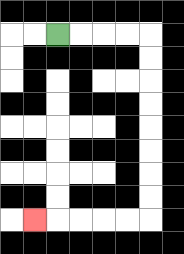{'start': '[2, 1]', 'end': '[1, 9]', 'path_directions': 'R,R,R,R,D,D,D,D,D,D,D,D,L,L,L,L,L', 'path_coordinates': '[[2, 1], [3, 1], [4, 1], [5, 1], [6, 1], [6, 2], [6, 3], [6, 4], [6, 5], [6, 6], [6, 7], [6, 8], [6, 9], [5, 9], [4, 9], [3, 9], [2, 9], [1, 9]]'}